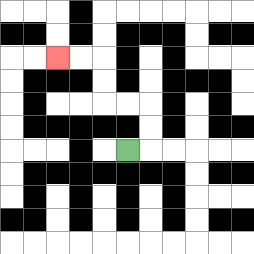{'start': '[5, 6]', 'end': '[2, 2]', 'path_directions': 'R,U,U,L,L,U,U,L,L', 'path_coordinates': '[[5, 6], [6, 6], [6, 5], [6, 4], [5, 4], [4, 4], [4, 3], [4, 2], [3, 2], [2, 2]]'}